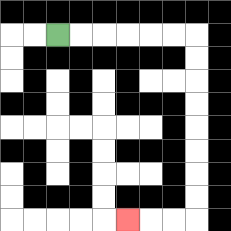{'start': '[2, 1]', 'end': '[5, 9]', 'path_directions': 'R,R,R,R,R,R,D,D,D,D,D,D,D,D,L,L,L', 'path_coordinates': '[[2, 1], [3, 1], [4, 1], [5, 1], [6, 1], [7, 1], [8, 1], [8, 2], [8, 3], [8, 4], [8, 5], [8, 6], [8, 7], [8, 8], [8, 9], [7, 9], [6, 9], [5, 9]]'}